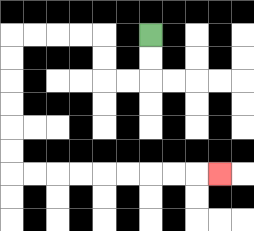{'start': '[6, 1]', 'end': '[9, 7]', 'path_directions': 'D,D,L,L,U,U,L,L,L,L,D,D,D,D,D,D,R,R,R,R,R,R,R,R,R', 'path_coordinates': '[[6, 1], [6, 2], [6, 3], [5, 3], [4, 3], [4, 2], [4, 1], [3, 1], [2, 1], [1, 1], [0, 1], [0, 2], [0, 3], [0, 4], [0, 5], [0, 6], [0, 7], [1, 7], [2, 7], [3, 7], [4, 7], [5, 7], [6, 7], [7, 7], [8, 7], [9, 7]]'}